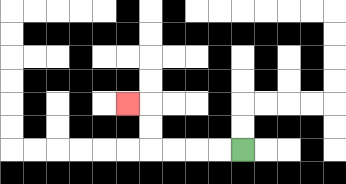{'start': '[10, 6]', 'end': '[5, 4]', 'path_directions': 'L,L,L,L,U,U,L', 'path_coordinates': '[[10, 6], [9, 6], [8, 6], [7, 6], [6, 6], [6, 5], [6, 4], [5, 4]]'}